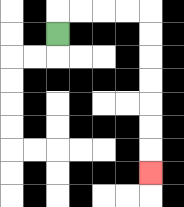{'start': '[2, 1]', 'end': '[6, 7]', 'path_directions': 'U,R,R,R,R,D,D,D,D,D,D,D', 'path_coordinates': '[[2, 1], [2, 0], [3, 0], [4, 0], [5, 0], [6, 0], [6, 1], [6, 2], [6, 3], [6, 4], [6, 5], [6, 6], [6, 7]]'}